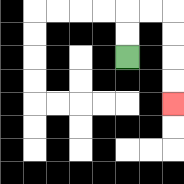{'start': '[5, 2]', 'end': '[7, 4]', 'path_directions': 'U,U,R,R,D,D,D,D', 'path_coordinates': '[[5, 2], [5, 1], [5, 0], [6, 0], [7, 0], [7, 1], [7, 2], [7, 3], [7, 4]]'}